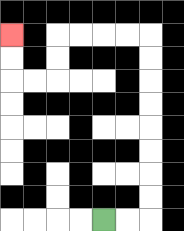{'start': '[4, 9]', 'end': '[0, 1]', 'path_directions': 'R,R,U,U,U,U,U,U,U,U,L,L,L,L,D,D,L,L,U,U', 'path_coordinates': '[[4, 9], [5, 9], [6, 9], [6, 8], [6, 7], [6, 6], [6, 5], [6, 4], [6, 3], [6, 2], [6, 1], [5, 1], [4, 1], [3, 1], [2, 1], [2, 2], [2, 3], [1, 3], [0, 3], [0, 2], [0, 1]]'}